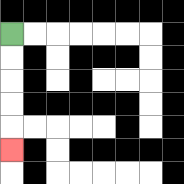{'start': '[0, 1]', 'end': '[0, 6]', 'path_directions': 'D,D,D,D,D', 'path_coordinates': '[[0, 1], [0, 2], [0, 3], [0, 4], [0, 5], [0, 6]]'}